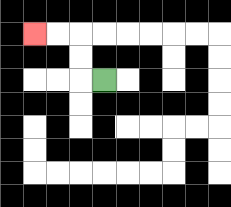{'start': '[4, 3]', 'end': '[1, 1]', 'path_directions': 'L,U,U,L,L', 'path_coordinates': '[[4, 3], [3, 3], [3, 2], [3, 1], [2, 1], [1, 1]]'}